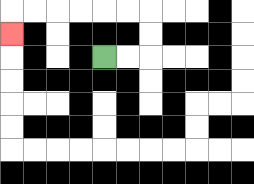{'start': '[4, 2]', 'end': '[0, 1]', 'path_directions': 'R,R,U,U,L,L,L,L,L,L,D', 'path_coordinates': '[[4, 2], [5, 2], [6, 2], [6, 1], [6, 0], [5, 0], [4, 0], [3, 0], [2, 0], [1, 0], [0, 0], [0, 1]]'}